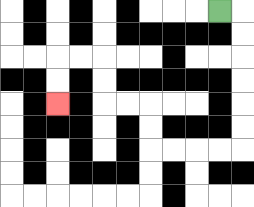{'start': '[9, 0]', 'end': '[2, 4]', 'path_directions': 'R,D,D,D,D,D,D,L,L,L,L,U,U,L,L,U,U,L,L,D,D', 'path_coordinates': '[[9, 0], [10, 0], [10, 1], [10, 2], [10, 3], [10, 4], [10, 5], [10, 6], [9, 6], [8, 6], [7, 6], [6, 6], [6, 5], [6, 4], [5, 4], [4, 4], [4, 3], [4, 2], [3, 2], [2, 2], [2, 3], [2, 4]]'}